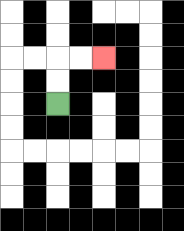{'start': '[2, 4]', 'end': '[4, 2]', 'path_directions': 'U,U,R,R', 'path_coordinates': '[[2, 4], [2, 3], [2, 2], [3, 2], [4, 2]]'}